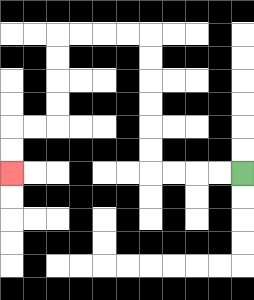{'start': '[10, 7]', 'end': '[0, 7]', 'path_directions': 'L,L,L,L,U,U,U,U,U,U,L,L,L,L,D,D,D,D,L,L,D,D', 'path_coordinates': '[[10, 7], [9, 7], [8, 7], [7, 7], [6, 7], [6, 6], [6, 5], [6, 4], [6, 3], [6, 2], [6, 1], [5, 1], [4, 1], [3, 1], [2, 1], [2, 2], [2, 3], [2, 4], [2, 5], [1, 5], [0, 5], [0, 6], [0, 7]]'}